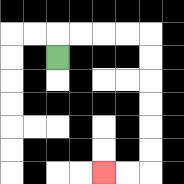{'start': '[2, 2]', 'end': '[4, 7]', 'path_directions': 'U,R,R,R,R,D,D,D,D,D,D,L,L', 'path_coordinates': '[[2, 2], [2, 1], [3, 1], [4, 1], [5, 1], [6, 1], [6, 2], [6, 3], [6, 4], [6, 5], [6, 6], [6, 7], [5, 7], [4, 7]]'}